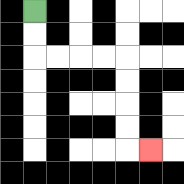{'start': '[1, 0]', 'end': '[6, 6]', 'path_directions': 'D,D,R,R,R,R,D,D,D,D,R', 'path_coordinates': '[[1, 0], [1, 1], [1, 2], [2, 2], [3, 2], [4, 2], [5, 2], [5, 3], [5, 4], [5, 5], [5, 6], [6, 6]]'}